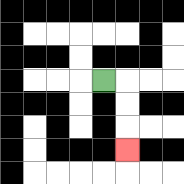{'start': '[4, 3]', 'end': '[5, 6]', 'path_directions': 'R,D,D,D', 'path_coordinates': '[[4, 3], [5, 3], [5, 4], [5, 5], [5, 6]]'}